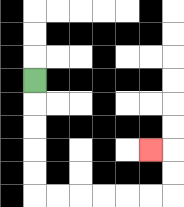{'start': '[1, 3]', 'end': '[6, 6]', 'path_directions': 'D,D,D,D,D,R,R,R,R,R,R,U,U,L', 'path_coordinates': '[[1, 3], [1, 4], [1, 5], [1, 6], [1, 7], [1, 8], [2, 8], [3, 8], [4, 8], [5, 8], [6, 8], [7, 8], [7, 7], [7, 6], [6, 6]]'}